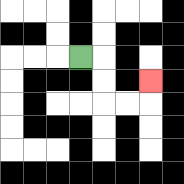{'start': '[3, 2]', 'end': '[6, 3]', 'path_directions': 'R,D,D,R,R,U', 'path_coordinates': '[[3, 2], [4, 2], [4, 3], [4, 4], [5, 4], [6, 4], [6, 3]]'}